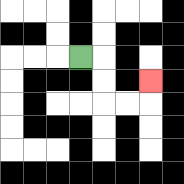{'start': '[3, 2]', 'end': '[6, 3]', 'path_directions': 'R,D,D,R,R,U', 'path_coordinates': '[[3, 2], [4, 2], [4, 3], [4, 4], [5, 4], [6, 4], [6, 3]]'}